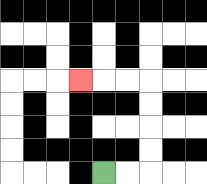{'start': '[4, 7]', 'end': '[3, 3]', 'path_directions': 'R,R,U,U,U,U,L,L,L', 'path_coordinates': '[[4, 7], [5, 7], [6, 7], [6, 6], [6, 5], [6, 4], [6, 3], [5, 3], [4, 3], [3, 3]]'}